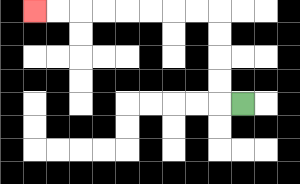{'start': '[10, 4]', 'end': '[1, 0]', 'path_directions': 'L,U,U,U,U,L,L,L,L,L,L,L,L', 'path_coordinates': '[[10, 4], [9, 4], [9, 3], [9, 2], [9, 1], [9, 0], [8, 0], [7, 0], [6, 0], [5, 0], [4, 0], [3, 0], [2, 0], [1, 0]]'}